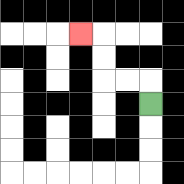{'start': '[6, 4]', 'end': '[3, 1]', 'path_directions': 'U,L,L,U,U,L', 'path_coordinates': '[[6, 4], [6, 3], [5, 3], [4, 3], [4, 2], [4, 1], [3, 1]]'}